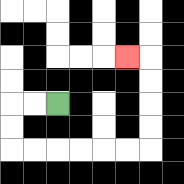{'start': '[2, 4]', 'end': '[5, 2]', 'path_directions': 'L,L,D,D,R,R,R,R,R,R,U,U,U,U,L', 'path_coordinates': '[[2, 4], [1, 4], [0, 4], [0, 5], [0, 6], [1, 6], [2, 6], [3, 6], [4, 6], [5, 6], [6, 6], [6, 5], [6, 4], [6, 3], [6, 2], [5, 2]]'}